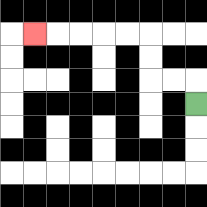{'start': '[8, 4]', 'end': '[1, 1]', 'path_directions': 'U,L,L,U,U,L,L,L,L,L', 'path_coordinates': '[[8, 4], [8, 3], [7, 3], [6, 3], [6, 2], [6, 1], [5, 1], [4, 1], [3, 1], [2, 1], [1, 1]]'}